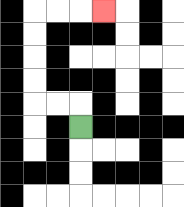{'start': '[3, 5]', 'end': '[4, 0]', 'path_directions': 'U,L,L,U,U,U,U,R,R,R', 'path_coordinates': '[[3, 5], [3, 4], [2, 4], [1, 4], [1, 3], [1, 2], [1, 1], [1, 0], [2, 0], [3, 0], [4, 0]]'}